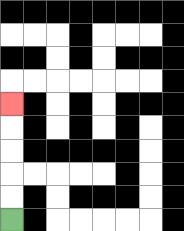{'start': '[0, 9]', 'end': '[0, 4]', 'path_directions': 'U,U,U,U,U', 'path_coordinates': '[[0, 9], [0, 8], [0, 7], [0, 6], [0, 5], [0, 4]]'}